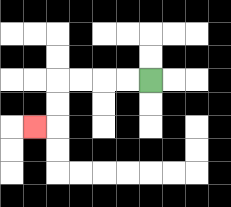{'start': '[6, 3]', 'end': '[1, 5]', 'path_directions': 'L,L,L,L,D,D,L', 'path_coordinates': '[[6, 3], [5, 3], [4, 3], [3, 3], [2, 3], [2, 4], [2, 5], [1, 5]]'}